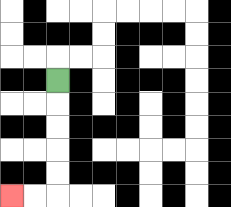{'start': '[2, 3]', 'end': '[0, 8]', 'path_directions': 'D,D,D,D,D,L,L', 'path_coordinates': '[[2, 3], [2, 4], [2, 5], [2, 6], [2, 7], [2, 8], [1, 8], [0, 8]]'}